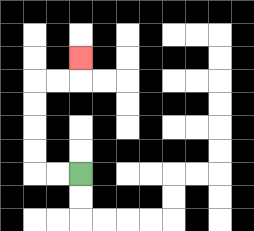{'start': '[3, 7]', 'end': '[3, 2]', 'path_directions': 'L,L,U,U,U,U,R,R,U', 'path_coordinates': '[[3, 7], [2, 7], [1, 7], [1, 6], [1, 5], [1, 4], [1, 3], [2, 3], [3, 3], [3, 2]]'}